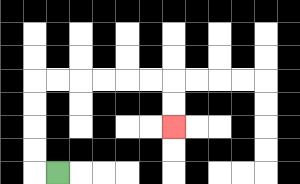{'start': '[2, 7]', 'end': '[7, 5]', 'path_directions': 'L,U,U,U,U,R,R,R,R,R,R,D,D', 'path_coordinates': '[[2, 7], [1, 7], [1, 6], [1, 5], [1, 4], [1, 3], [2, 3], [3, 3], [4, 3], [5, 3], [6, 3], [7, 3], [7, 4], [7, 5]]'}